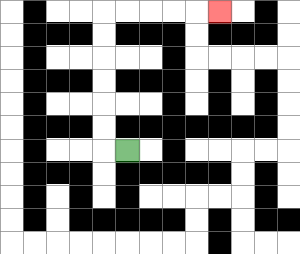{'start': '[5, 6]', 'end': '[9, 0]', 'path_directions': 'L,U,U,U,U,U,U,R,R,R,R,R', 'path_coordinates': '[[5, 6], [4, 6], [4, 5], [4, 4], [4, 3], [4, 2], [4, 1], [4, 0], [5, 0], [6, 0], [7, 0], [8, 0], [9, 0]]'}